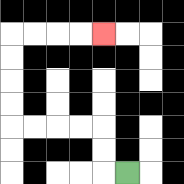{'start': '[5, 7]', 'end': '[4, 1]', 'path_directions': 'L,U,U,L,L,L,L,U,U,U,U,R,R,R,R', 'path_coordinates': '[[5, 7], [4, 7], [4, 6], [4, 5], [3, 5], [2, 5], [1, 5], [0, 5], [0, 4], [0, 3], [0, 2], [0, 1], [1, 1], [2, 1], [3, 1], [4, 1]]'}